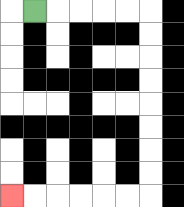{'start': '[1, 0]', 'end': '[0, 8]', 'path_directions': 'R,R,R,R,R,D,D,D,D,D,D,D,D,L,L,L,L,L,L', 'path_coordinates': '[[1, 0], [2, 0], [3, 0], [4, 0], [5, 0], [6, 0], [6, 1], [6, 2], [6, 3], [6, 4], [6, 5], [6, 6], [6, 7], [6, 8], [5, 8], [4, 8], [3, 8], [2, 8], [1, 8], [0, 8]]'}